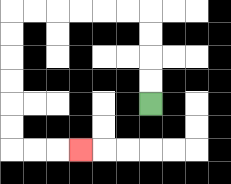{'start': '[6, 4]', 'end': '[3, 6]', 'path_directions': 'U,U,U,U,L,L,L,L,L,L,D,D,D,D,D,D,R,R,R', 'path_coordinates': '[[6, 4], [6, 3], [6, 2], [6, 1], [6, 0], [5, 0], [4, 0], [3, 0], [2, 0], [1, 0], [0, 0], [0, 1], [0, 2], [0, 3], [0, 4], [0, 5], [0, 6], [1, 6], [2, 6], [3, 6]]'}